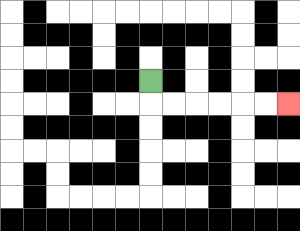{'start': '[6, 3]', 'end': '[12, 4]', 'path_directions': 'D,R,R,R,R,R,R', 'path_coordinates': '[[6, 3], [6, 4], [7, 4], [8, 4], [9, 4], [10, 4], [11, 4], [12, 4]]'}